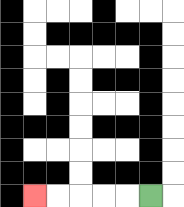{'start': '[6, 8]', 'end': '[1, 8]', 'path_directions': 'L,L,L,L,L', 'path_coordinates': '[[6, 8], [5, 8], [4, 8], [3, 8], [2, 8], [1, 8]]'}